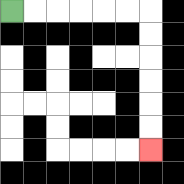{'start': '[0, 0]', 'end': '[6, 6]', 'path_directions': 'R,R,R,R,R,R,D,D,D,D,D,D', 'path_coordinates': '[[0, 0], [1, 0], [2, 0], [3, 0], [4, 0], [5, 0], [6, 0], [6, 1], [6, 2], [6, 3], [6, 4], [6, 5], [6, 6]]'}